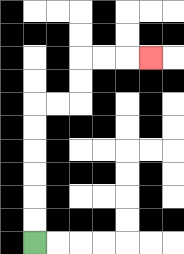{'start': '[1, 10]', 'end': '[6, 2]', 'path_directions': 'U,U,U,U,U,U,R,R,U,U,R,R,R', 'path_coordinates': '[[1, 10], [1, 9], [1, 8], [1, 7], [1, 6], [1, 5], [1, 4], [2, 4], [3, 4], [3, 3], [3, 2], [4, 2], [5, 2], [6, 2]]'}